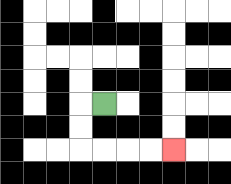{'start': '[4, 4]', 'end': '[7, 6]', 'path_directions': 'L,D,D,R,R,R,R', 'path_coordinates': '[[4, 4], [3, 4], [3, 5], [3, 6], [4, 6], [5, 6], [6, 6], [7, 6]]'}